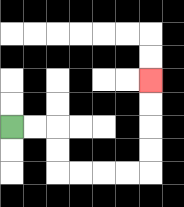{'start': '[0, 5]', 'end': '[6, 3]', 'path_directions': 'R,R,D,D,R,R,R,R,U,U,U,U', 'path_coordinates': '[[0, 5], [1, 5], [2, 5], [2, 6], [2, 7], [3, 7], [4, 7], [5, 7], [6, 7], [6, 6], [6, 5], [6, 4], [6, 3]]'}